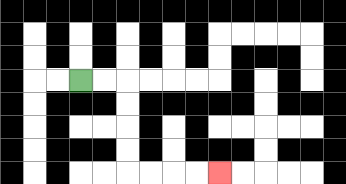{'start': '[3, 3]', 'end': '[9, 7]', 'path_directions': 'R,R,D,D,D,D,R,R,R,R', 'path_coordinates': '[[3, 3], [4, 3], [5, 3], [5, 4], [5, 5], [5, 6], [5, 7], [6, 7], [7, 7], [8, 7], [9, 7]]'}